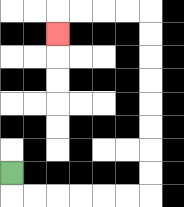{'start': '[0, 7]', 'end': '[2, 1]', 'path_directions': 'D,R,R,R,R,R,R,U,U,U,U,U,U,U,U,L,L,L,L,D', 'path_coordinates': '[[0, 7], [0, 8], [1, 8], [2, 8], [3, 8], [4, 8], [5, 8], [6, 8], [6, 7], [6, 6], [6, 5], [6, 4], [6, 3], [6, 2], [6, 1], [6, 0], [5, 0], [4, 0], [3, 0], [2, 0], [2, 1]]'}